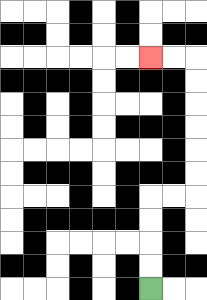{'start': '[6, 12]', 'end': '[6, 2]', 'path_directions': 'U,U,U,U,R,R,U,U,U,U,U,U,L,L', 'path_coordinates': '[[6, 12], [6, 11], [6, 10], [6, 9], [6, 8], [7, 8], [8, 8], [8, 7], [8, 6], [8, 5], [8, 4], [8, 3], [8, 2], [7, 2], [6, 2]]'}